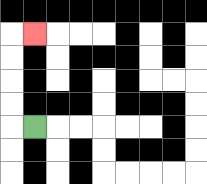{'start': '[1, 5]', 'end': '[1, 1]', 'path_directions': 'L,U,U,U,U,R', 'path_coordinates': '[[1, 5], [0, 5], [0, 4], [0, 3], [0, 2], [0, 1], [1, 1]]'}